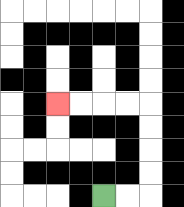{'start': '[4, 8]', 'end': '[2, 4]', 'path_directions': 'R,R,U,U,U,U,L,L,L,L', 'path_coordinates': '[[4, 8], [5, 8], [6, 8], [6, 7], [6, 6], [6, 5], [6, 4], [5, 4], [4, 4], [3, 4], [2, 4]]'}